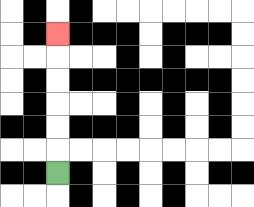{'start': '[2, 7]', 'end': '[2, 1]', 'path_directions': 'U,U,U,U,U,U', 'path_coordinates': '[[2, 7], [2, 6], [2, 5], [2, 4], [2, 3], [2, 2], [2, 1]]'}